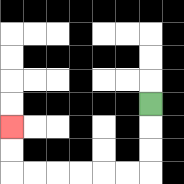{'start': '[6, 4]', 'end': '[0, 5]', 'path_directions': 'D,D,D,L,L,L,L,L,L,U,U', 'path_coordinates': '[[6, 4], [6, 5], [6, 6], [6, 7], [5, 7], [4, 7], [3, 7], [2, 7], [1, 7], [0, 7], [0, 6], [0, 5]]'}